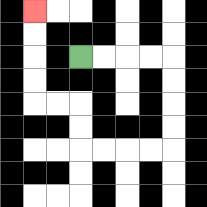{'start': '[3, 2]', 'end': '[1, 0]', 'path_directions': 'R,R,R,R,D,D,D,D,L,L,L,L,U,U,L,L,U,U,U,U', 'path_coordinates': '[[3, 2], [4, 2], [5, 2], [6, 2], [7, 2], [7, 3], [7, 4], [7, 5], [7, 6], [6, 6], [5, 6], [4, 6], [3, 6], [3, 5], [3, 4], [2, 4], [1, 4], [1, 3], [1, 2], [1, 1], [1, 0]]'}